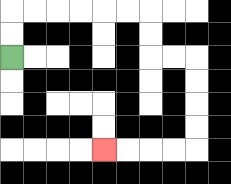{'start': '[0, 2]', 'end': '[4, 6]', 'path_directions': 'U,U,R,R,R,R,R,R,D,D,R,R,D,D,D,D,L,L,L,L', 'path_coordinates': '[[0, 2], [0, 1], [0, 0], [1, 0], [2, 0], [3, 0], [4, 0], [5, 0], [6, 0], [6, 1], [6, 2], [7, 2], [8, 2], [8, 3], [8, 4], [8, 5], [8, 6], [7, 6], [6, 6], [5, 6], [4, 6]]'}